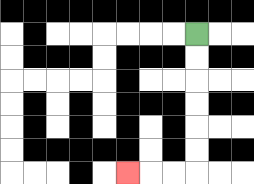{'start': '[8, 1]', 'end': '[5, 7]', 'path_directions': 'D,D,D,D,D,D,L,L,L', 'path_coordinates': '[[8, 1], [8, 2], [8, 3], [8, 4], [8, 5], [8, 6], [8, 7], [7, 7], [6, 7], [5, 7]]'}